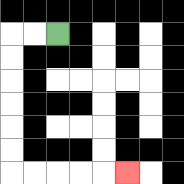{'start': '[2, 1]', 'end': '[5, 7]', 'path_directions': 'L,L,D,D,D,D,D,D,R,R,R,R,R', 'path_coordinates': '[[2, 1], [1, 1], [0, 1], [0, 2], [0, 3], [0, 4], [0, 5], [0, 6], [0, 7], [1, 7], [2, 7], [3, 7], [4, 7], [5, 7]]'}